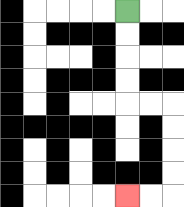{'start': '[5, 0]', 'end': '[5, 8]', 'path_directions': 'D,D,D,D,R,R,D,D,D,D,L,L', 'path_coordinates': '[[5, 0], [5, 1], [5, 2], [5, 3], [5, 4], [6, 4], [7, 4], [7, 5], [7, 6], [7, 7], [7, 8], [6, 8], [5, 8]]'}